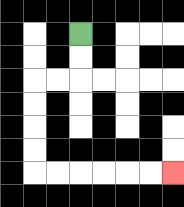{'start': '[3, 1]', 'end': '[7, 7]', 'path_directions': 'D,D,L,L,D,D,D,D,R,R,R,R,R,R', 'path_coordinates': '[[3, 1], [3, 2], [3, 3], [2, 3], [1, 3], [1, 4], [1, 5], [1, 6], [1, 7], [2, 7], [3, 7], [4, 7], [5, 7], [6, 7], [7, 7]]'}